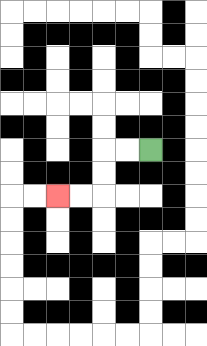{'start': '[6, 6]', 'end': '[2, 8]', 'path_directions': 'L,L,D,D,L,L', 'path_coordinates': '[[6, 6], [5, 6], [4, 6], [4, 7], [4, 8], [3, 8], [2, 8]]'}